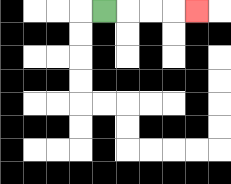{'start': '[4, 0]', 'end': '[8, 0]', 'path_directions': 'R,R,R,R', 'path_coordinates': '[[4, 0], [5, 0], [6, 0], [7, 0], [8, 0]]'}